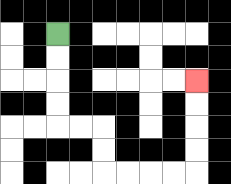{'start': '[2, 1]', 'end': '[8, 3]', 'path_directions': 'D,D,D,D,R,R,D,D,R,R,R,R,U,U,U,U', 'path_coordinates': '[[2, 1], [2, 2], [2, 3], [2, 4], [2, 5], [3, 5], [4, 5], [4, 6], [4, 7], [5, 7], [6, 7], [7, 7], [8, 7], [8, 6], [8, 5], [8, 4], [8, 3]]'}